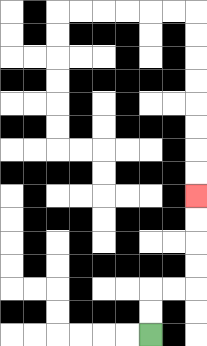{'start': '[6, 14]', 'end': '[8, 8]', 'path_directions': 'U,U,R,R,U,U,U,U', 'path_coordinates': '[[6, 14], [6, 13], [6, 12], [7, 12], [8, 12], [8, 11], [8, 10], [8, 9], [8, 8]]'}